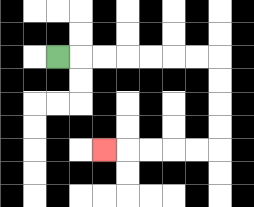{'start': '[2, 2]', 'end': '[4, 6]', 'path_directions': 'R,R,R,R,R,R,R,D,D,D,D,L,L,L,L,L', 'path_coordinates': '[[2, 2], [3, 2], [4, 2], [5, 2], [6, 2], [7, 2], [8, 2], [9, 2], [9, 3], [9, 4], [9, 5], [9, 6], [8, 6], [7, 6], [6, 6], [5, 6], [4, 6]]'}